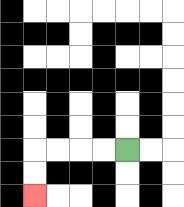{'start': '[5, 6]', 'end': '[1, 8]', 'path_directions': 'L,L,L,L,D,D', 'path_coordinates': '[[5, 6], [4, 6], [3, 6], [2, 6], [1, 6], [1, 7], [1, 8]]'}